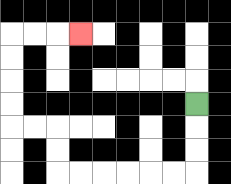{'start': '[8, 4]', 'end': '[3, 1]', 'path_directions': 'D,D,D,L,L,L,L,L,L,U,U,L,L,U,U,U,U,R,R,R', 'path_coordinates': '[[8, 4], [8, 5], [8, 6], [8, 7], [7, 7], [6, 7], [5, 7], [4, 7], [3, 7], [2, 7], [2, 6], [2, 5], [1, 5], [0, 5], [0, 4], [0, 3], [0, 2], [0, 1], [1, 1], [2, 1], [3, 1]]'}